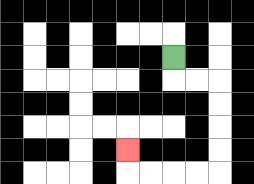{'start': '[7, 2]', 'end': '[5, 6]', 'path_directions': 'D,R,R,D,D,D,D,L,L,L,L,U', 'path_coordinates': '[[7, 2], [7, 3], [8, 3], [9, 3], [9, 4], [9, 5], [9, 6], [9, 7], [8, 7], [7, 7], [6, 7], [5, 7], [5, 6]]'}